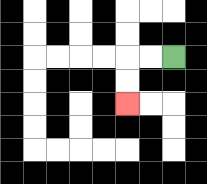{'start': '[7, 2]', 'end': '[5, 4]', 'path_directions': 'L,L,D,D', 'path_coordinates': '[[7, 2], [6, 2], [5, 2], [5, 3], [5, 4]]'}